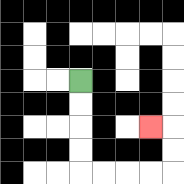{'start': '[3, 3]', 'end': '[6, 5]', 'path_directions': 'D,D,D,D,R,R,R,R,U,U,L', 'path_coordinates': '[[3, 3], [3, 4], [3, 5], [3, 6], [3, 7], [4, 7], [5, 7], [6, 7], [7, 7], [7, 6], [7, 5], [6, 5]]'}